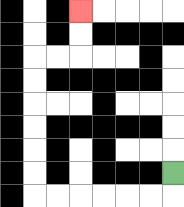{'start': '[7, 7]', 'end': '[3, 0]', 'path_directions': 'D,L,L,L,L,L,L,U,U,U,U,U,U,R,R,U,U', 'path_coordinates': '[[7, 7], [7, 8], [6, 8], [5, 8], [4, 8], [3, 8], [2, 8], [1, 8], [1, 7], [1, 6], [1, 5], [1, 4], [1, 3], [1, 2], [2, 2], [3, 2], [3, 1], [3, 0]]'}